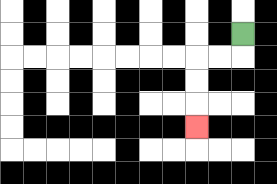{'start': '[10, 1]', 'end': '[8, 5]', 'path_directions': 'D,L,L,D,D,D', 'path_coordinates': '[[10, 1], [10, 2], [9, 2], [8, 2], [8, 3], [8, 4], [8, 5]]'}